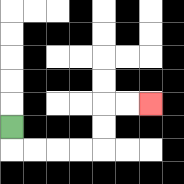{'start': '[0, 5]', 'end': '[6, 4]', 'path_directions': 'D,R,R,R,R,U,U,R,R', 'path_coordinates': '[[0, 5], [0, 6], [1, 6], [2, 6], [3, 6], [4, 6], [4, 5], [4, 4], [5, 4], [6, 4]]'}